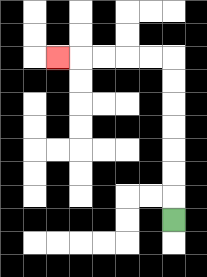{'start': '[7, 9]', 'end': '[2, 2]', 'path_directions': 'U,U,U,U,U,U,U,L,L,L,L,L', 'path_coordinates': '[[7, 9], [7, 8], [7, 7], [7, 6], [7, 5], [7, 4], [7, 3], [7, 2], [6, 2], [5, 2], [4, 2], [3, 2], [2, 2]]'}